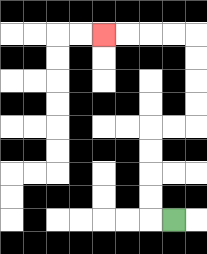{'start': '[7, 9]', 'end': '[4, 1]', 'path_directions': 'L,U,U,U,U,R,R,U,U,U,U,L,L,L,L', 'path_coordinates': '[[7, 9], [6, 9], [6, 8], [6, 7], [6, 6], [6, 5], [7, 5], [8, 5], [8, 4], [8, 3], [8, 2], [8, 1], [7, 1], [6, 1], [5, 1], [4, 1]]'}